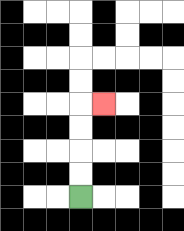{'start': '[3, 8]', 'end': '[4, 4]', 'path_directions': 'U,U,U,U,R', 'path_coordinates': '[[3, 8], [3, 7], [3, 6], [3, 5], [3, 4], [4, 4]]'}